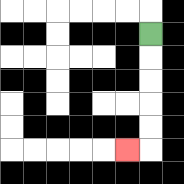{'start': '[6, 1]', 'end': '[5, 6]', 'path_directions': 'D,D,D,D,D,L', 'path_coordinates': '[[6, 1], [6, 2], [6, 3], [6, 4], [6, 5], [6, 6], [5, 6]]'}